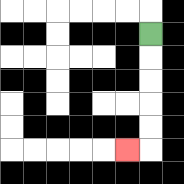{'start': '[6, 1]', 'end': '[5, 6]', 'path_directions': 'D,D,D,D,D,L', 'path_coordinates': '[[6, 1], [6, 2], [6, 3], [6, 4], [6, 5], [6, 6], [5, 6]]'}